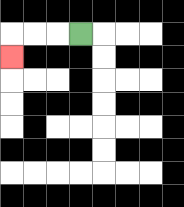{'start': '[3, 1]', 'end': '[0, 2]', 'path_directions': 'L,L,L,D', 'path_coordinates': '[[3, 1], [2, 1], [1, 1], [0, 1], [0, 2]]'}